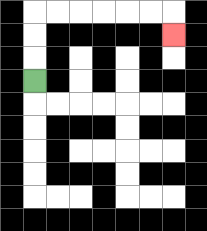{'start': '[1, 3]', 'end': '[7, 1]', 'path_directions': 'U,U,U,R,R,R,R,R,R,D', 'path_coordinates': '[[1, 3], [1, 2], [1, 1], [1, 0], [2, 0], [3, 0], [4, 0], [5, 0], [6, 0], [7, 0], [7, 1]]'}